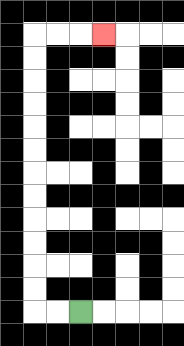{'start': '[3, 13]', 'end': '[4, 1]', 'path_directions': 'L,L,U,U,U,U,U,U,U,U,U,U,U,U,R,R,R', 'path_coordinates': '[[3, 13], [2, 13], [1, 13], [1, 12], [1, 11], [1, 10], [1, 9], [1, 8], [1, 7], [1, 6], [1, 5], [1, 4], [1, 3], [1, 2], [1, 1], [2, 1], [3, 1], [4, 1]]'}